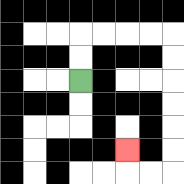{'start': '[3, 3]', 'end': '[5, 6]', 'path_directions': 'U,U,R,R,R,R,D,D,D,D,D,D,L,L,U', 'path_coordinates': '[[3, 3], [3, 2], [3, 1], [4, 1], [5, 1], [6, 1], [7, 1], [7, 2], [7, 3], [7, 4], [7, 5], [7, 6], [7, 7], [6, 7], [5, 7], [5, 6]]'}